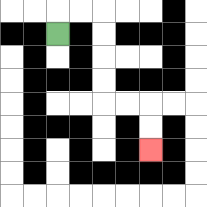{'start': '[2, 1]', 'end': '[6, 6]', 'path_directions': 'U,R,R,D,D,D,D,R,R,D,D', 'path_coordinates': '[[2, 1], [2, 0], [3, 0], [4, 0], [4, 1], [4, 2], [4, 3], [4, 4], [5, 4], [6, 4], [6, 5], [6, 6]]'}